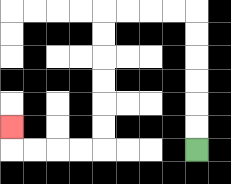{'start': '[8, 6]', 'end': '[0, 5]', 'path_directions': 'U,U,U,U,U,U,L,L,L,L,D,D,D,D,D,D,L,L,L,L,U', 'path_coordinates': '[[8, 6], [8, 5], [8, 4], [8, 3], [8, 2], [8, 1], [8, 0], [7, 0], [6, 0], [5, 0], [4, 0], [4, 1], [4, 2], [4, 3], [4, 4], [4, 5], [4, 6], [3, 6], [2, 6], [1, 6], [0, 6], [0, 5]]'}